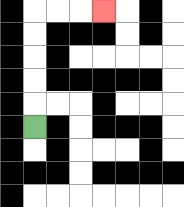{'start': '[1, 5]', 'end': '[4, 0]', 'path_directions': 'U,U,U,U,U,R,R,R', 'path_coordinates': '[[1, 5], [1, 4], [1, 3], [1, 2], [1, 1], [1, 0], [2, 0], [3, 0], [4, 0]]'}